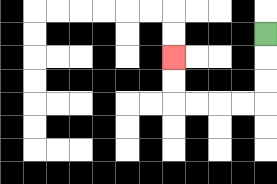{'start': '[11, 1]', 'end': '[7, 2]', 'path_directions': 'D,D,D,L,L,L,L,U,U', 'path_coordinates': '[[11, 1], [11, 2], [11, 3], [11, 4], [10, 4], [9, 4], [8, 4], [7, 4], [7, 3], [7, 2]]'}